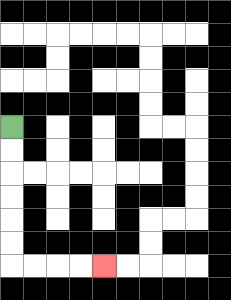{'start': '[0, 5]', 'end': '[4, 11]', 'path_directions': 'D,D,D,D,D,D,R,R,R,R', 'path_coordinates': '[[0, 5], [0, 6], [0, 7], [0, 8], [0, 9], [0, 10], [0, 11], [1, 11], [2, 11], [3, 11], [4, 11]]'}